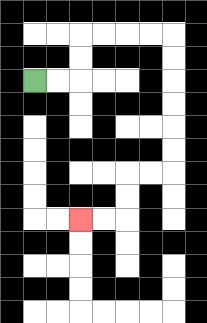{'start': '[1, 3]', 'end': '[3, 9]', 'path_directions': 'R,R,U,U,R,R,R,R,D,D,D,D,D,D,L,L,D,D,L,L', 'path_coordinates': '[[1, 3], [2, 3], [3, 3], [3, 2], [3, 1], [4, 1], [5, 1], [6, 1], [7, 1], [7, 2], [7, 3], [7, 4], [7, 5], [7, 6], [7, 7], [6, 7], [5, 7], [5, 8], [5, 9], [4, 9], [3, 9]]'}